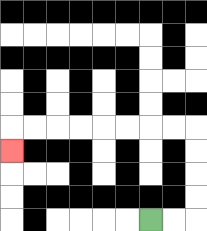{'start': '[6, 9]', 'end': '[0, 6]', 'path_directions': 'R,R,U,U,U,U,L,L,L,L,L,L,L,L,D', 'path_coordinates': '[[6, 9], [7, 9], [8, 9], [8, 8], [8, 7], [8, 6], [8, 5], [7, 5], [6, 5], [5, 5], [4, 5], [3, 5], [2, 5], [1, 5], [0, 5], [0, 6]]'}